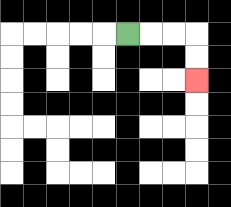{'start': '[5, 1]', 'end': '[8, 3]', 'path_directions': 'R,R,R,D,D', 'path_coordinates': '[[5, 1], [6, 1], [7, 1], [8, 1], [8, 2], [8, 3]]'}